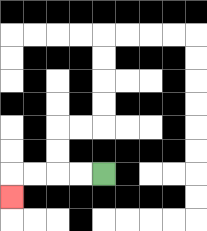{'start': '[4, 7]', 'end': '[0, 8]', 'path_directions': 'L,L,L,L,D', 'path_coordinates': '[[4, 7], [3, 7], [2, 7], [1, 7], [0, 7], [0, 8]]'}